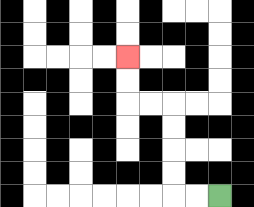{'start': '[9, 8]', 'end': '[5, 2]', 'path_directions': 'L,L,U,U,U,U,L,L,U,U', 'path_coordinates': '[[9, 8], [8, 8], [7, 8], [7, 7], [7, 6], [7, 5], [7, 4], [6, 4], [5, 4], [5, 3], [5, 2]]'}